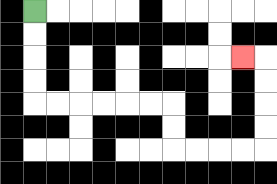{'start': '[1, 0]', 'end': '[10, 2]', 'path_directions': 'D,D,D,D,R,R,R,R,R,R,D,D,R,R,R,R,U,U,U,U,L', 'path_coordinates': '[[1, 0], [1, 1], [1, 2], [1, 3], [1, 4], [2, 4], [3, 4], [4, 4], [5, 4], [6, 4], [7, 4], [7, 5], [7, 6], [8, 6], [9, 6], [10, 6], [11, 6], [11, 5], [11, 4], [11, 3], [11, 2], [10, 2]]'}